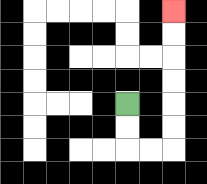{'start': '[5, 4]', 'end': '[7, 0]', 'path_directions': 'D,D,R,R,U,U,U,U,U,U', 'path_coordinates': '[[5, 4], [5, 5], [5, 6], [6, 6], [7, 6], [7, 5], [7, 4], [7, 3], [7, 2], [7, 1], [7, 0]]'}